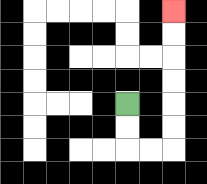{'start': '[5, 4]', 'end': '[7, 0]', 'path_directions': 'D,D,R,R,U,U,U,U,U,U', 'path_coordinates': '[[5, 4], [5, 5], [5, 6], [6, 6], [7, 6], [7, 5], [7, 4], [7, 3], [7, 2], [7, 1], [7, 0]]'}